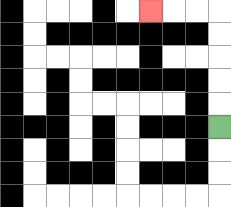{'start': '[9, 5]', 'end': '[6, 0]', 'path_directions': 'U,U,U,U,U,L,L,L', 'path_coordinates': '[[9, 5], [9, 4], [9, 3], [9, 2], [9, 1], [9, 0], [8, 0], [7, 0], [6, 0]]'}